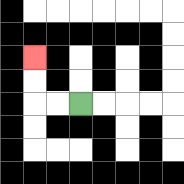{'start': '[3, 4]', 'end': '[1, 2]', 'path_directions': 'L,L,U,U', 'path_coordinates': '[[3, 4], [2, 4], [1, 4], [1, 3], [1, 2]]'}